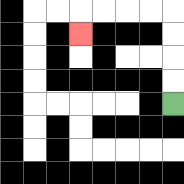{'start': '[7, 4]', 'end': '[3, 1]', 'path_directions': 'U,U,U,U,L,L,L,L,D', 'path_coordinates': '[[7, 4], [7, 3], [7, 2], [7, 1], [7, 0], [6, 0], [5, 0], [4, 0], [3, 0], [3, 1]]'}